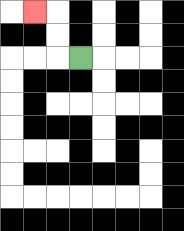{'start': '[3, 2]', 'end': '[1, 0]', 'path_directions': 'L,U,U,L', 'path_coordinates': '[[3, 2], [2, 2], [2, 1], [2, 0], [1, 0]]'}